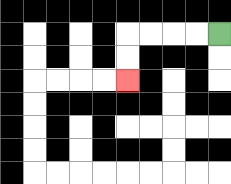{'start': '[9, 1]', 'end': '[5, 3]', 'path_directions': 'L,L,L,L,D,D', 'path_coordinates': '[[9, 1], [8, 1], [7, 1], [6, 1], [5, 1], [5, 2], [5, 3]]'}